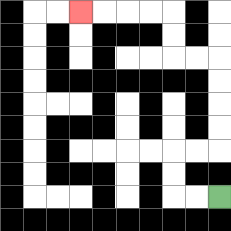{'start': '[9, 8]', 'end': '[3, 0]', 'path_directions': 'L,L,U,U,R,R,U,U,U,U,L,L,U,U,L,L,L,L', 'path_coordinates': '[[9, 8], [8, 8], [7, 8], [7, 7], [7, 6], [8, 6], [9, 6], [9, 5], [9, 4], [9, 3], [9, 2], [8, 2], [7, 2], [7, 1], [7, 0], [6, 0], [5, 0], [4, 0], [3, 0]]'}